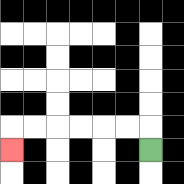{'start': '[6, 6]', 'end': '[0, 6]', 'path_directions': 'U,L,L,L,L,L,L,D', 'path_coordinates': '[[6, 6], [6, 5], [5, 5], [4, 5], [3, 5], [2, 5], [1, 5], [0, 5], [0, 6]]'}